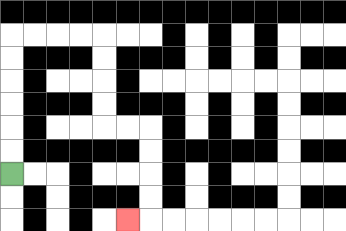{'start': '[0, 7]', 'end': '[5, 9]', 'path_directions': 'U,U,U,U,U,U,R,R,R,R,D,D,D,D,R,R,D,D,D,D,L', 'path_coordinates': '[[0, 7], [0, 6], [0, 5], [0, 4], [0, 3], [0, 2], [0, 1], [1, 1], [2, 1], [3, 1], [4, 1], [4, 2], [4, 3], [4, 4], [4, 5], [5, 5], [6, 5], [6, 6], [6, 7], [6, 8], [6, 9], [5, 9]]'}